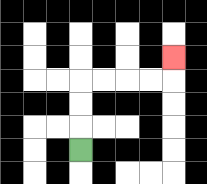{'start': '[3, 6]', 'end': '[7, 2]', 'path_directions': 'U,U,U,R,R,R,R,U', 'path_coordinates': '[[3, 6], [3, 5], [3, 4], [3, 3], [4, 3], [5, 3], [6, 3], [7, 3], [7, 2]]'}